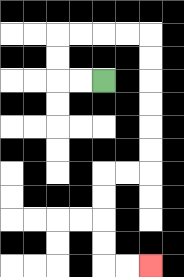{'start': '[4, 3]', 'end': '[6, 11]', 'path_directions': 'L,L,U,U,R,R,R,R,D,D,D,D,D,D,L,L,D,D,D,D,R,R', 'path_coordinates': '[[4, 3], [3, 3], [2, 3], [2, 2], [2, 1], [3, 1], [4, 1], [5, 1], [6, 1], [6, 2], [6, 3], [6, 4], [6, 5], [6, 6], [6, 7], [5, 7], [4, 7], [4, 8], [4, 9], [4, 10], [4, 11], [5, 11], [6, 11]]'}